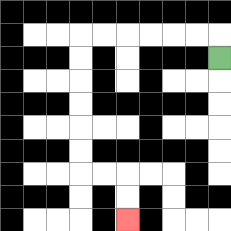{'start': '[9, 2]', 'end': '[5, 9]', 'path_directions': 'U,L,L,L,L,L,L,D,D,D,D,D,D,R,R,D,D', 'path_coordinates': '[[9, 2], [9, 1], [8, 1], [7, 1], [6, 1], [5, 1], [4, 1], [3, 1], [3, 2], [3, 3], [3, 4], [3, 5], [3, 6], [3, 7], [4, 7], [5, 7], [5, 8], [5, 9]]'}